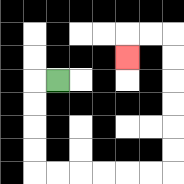{'start': '[2, 3]', 'end': '[5, 2]', 'path_directions': 'L,D,D,D,D,R,R,R,R,R,R,U,U,U,U,U,U,L,L,D', 'path_coordinates': '[[2, 3], [1, 3], [1, 4], [1, 5], [1, 6], [1, 7], [2, 7], [3, 7], [4, 7], [5, 7], [6, 7], [7, 7], [7, 6], [7, 5], [7, 4], [7, 3], [7, 2], [7, 1], [6, 1], [5, 1], [5, 2]]'}